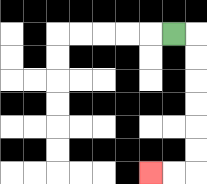{'start': '[7, 1]', 'end': '[6, 7]', 'path_directions': 'R,D,D,D,D,D,D,L,L', 'path_coordinates': '[[7, 1], [8, 1], [8, 2], [8, 3], [8, 4], [8, 5], [8, 6], [8, 7], [7, 7], [6, 7]]'}